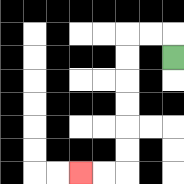{'start': '[7, 2]', 'end': '[3, 7]', 'path_directions': 'U,L,L,D,D,D,D,D,D,L,L', 'path_coordinates': '[[7, 2], [7, 1], [6, 1], [5, 1], [5, 2], [5, 3], [5, 4], [5, 5], [5, 6], [5, 7], [4, 7], [3, 7]]'}